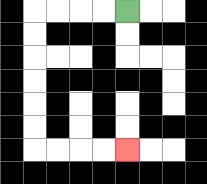{'start': '[5, 0]', 'end': '[5, 6]', 'path_directions': 'L,L,L,L,D,D,D,D,D,D,R,R,R,R', 'path_coordinates': '[[5, 0], [4, 0], [3, 0], [2, 0], [1, 0], [1, 1], [1, 2], [1, 3], [1, 4], [1, 5], [1, 6], [2, 6], [3, 6], [4, 6], [5, 6]]'}